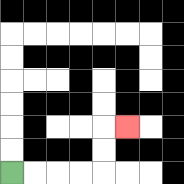{'start': '[0, 7]', 'end': '[5, 5]', 'path_directions': 'R,R,R,R,U,U,R', 'path_coordinates': '[[0, 7], [1, 7], [2, 7], [3, 7], [4, 7], [4, 6], [4, 5], [5, 5]]'}